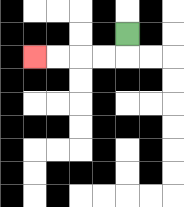{'start': '[5, 1]', 'end': '[1, 2]', 'path_directions': 'D,L,L,L,L', 'path_coordinates': '[[5, 1], [5, 2], [4, 2], [3, 2], [2, 2], [1, 2]]'}